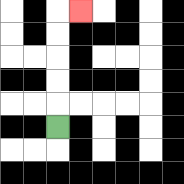{'start': '[2, 5]', 'end': '[3, 0]', 'path_directions': 'U,U,U,U,U,R', 'path_coordinates': '[[2, 5], [2, 4], [2, 3], [2, 2], [2, 1], [2, 0], [3, 0]]'}